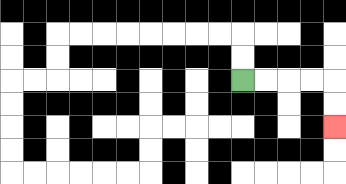{'start': '[10, 3]', 'end': '[14, 5]', 'path_directions': 'R,R,R,R,D,D', 'path_coordinates': '[[10, 3], [11, 3], [12, 3], [13, 3], [14, 3], [14, 4], [14, 5]]'}